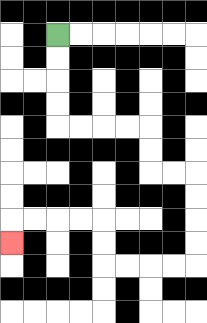{'start': '[2, 1]', 'end': '[0, 10]', 'path_directions': 'D,D,D,D,R,R,R,R,D,D,R,R,D,D,D,D,L,L,L,L,U,U,L,L,L,L,D', 'path_coordinates': '[[2, 1], [2, 2], [2, 3], [2, 4], [2, 5], [3, 5], [4, 5], [5, 5], [6, 5], [6, 6], [6, 7], [7, 7], [8, 7], [8, 8], [8, 9], [8, 10], [8, 11], [7, 11], [6, 11], [5, 11], [4, 11], [4, 10], [4, 9], [3, 9], [2, 9], [1, 9], [0, 9], [0, 10]]'}